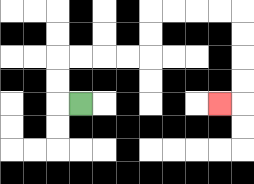{'start': '[3, 4]', 'end': '[9, 4]', 'path_directions': 'L,U,U,R,R,R,R,U,U,R,R,R,R,D,D,D,D,L', 'path_coordinates': '[[3, 4], [2, 4], [2, 3], [2, 2], [3, 2], [4, 2], [5, 2], [6, 2], [6, 1], [6, 0], [7, 0], [8, 0], [9, 0], [10, 0], [10, 1], [10, 2], [10, 3], [10, 4], [9, 4]]'}